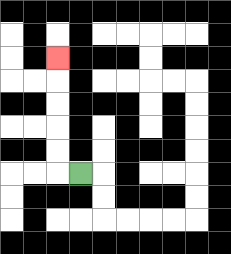{'start': '[3, 7]', 'end': '[2, 2]', 'path_directions': 'L,U,U,U,U,U', 'path_coordinates': '[[3, 7], [2, 7], [2, 6], [2, 5], [2, 4], [2, 3], [2, 2]]'}